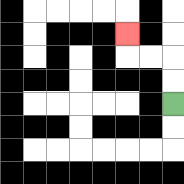{'start': '[7, 4]', 'end': '[5, 1]', 'path_directions': 'U,U,L,L,U', 'path_coordinates': '[[7, 4], [7, 3], [7, 2], [6, 2], [5, 2], [5, 1]]'}